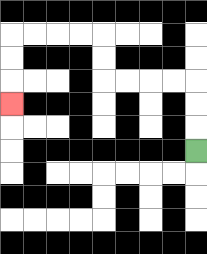{'start': '[8, 6]', 'end': '[0, 4]', 'path_directions': 'U,U,U,L,L,L,L,U,U,L,L,L,L,D,D,D', 'path_coordinates': '[[8, 6], [8, 5], [8, 4], [8, 3], [7, 3], [6, 3], [5, 3], [4, 3], [4, 2], [4, 1], [3, 1], [2, 1], [1, 1], [0, 1], [0, 2], [0, 3], [0, 4]]'}